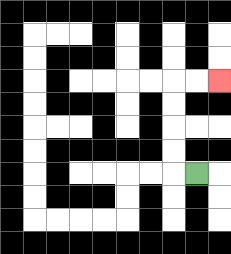{'start': '[8, 7]', 'end': '[9, 3]', 'path_directions': 'L,U,U,U,U,R,R', 'path_coordinates': '[[8, 7], [7, 7], [7, 6], [7, 5], [7, 4], [7, 3], [8, 3], [9, 3]]'}